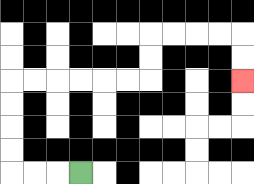{'start': '[3, 7]', 'end': '[10, 3]', 'path_directions': 'L,L,L,U,U,U,U,R,R,R,R,R,R,U,U,R,R,R,R,D,D', 'path_coordinates': '[[3, 7], [2, 7], [1, 7], [0, 7], [0, 6], [0, 5], [0, 4], [0, 3], [1, 3], [2, 3], [3, 3], [4, 3], [5, 3], [6, 3], [6, 2], [6, 1], [7, 1], [8, 1], [9, 1], [10, 1], [10, 2], [10, 3]]'}